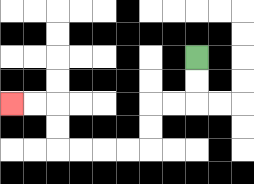{'start': '[8, 2]', 'end': '[0, 4]', 'path_directions': 'D,D,L,L,D,D,L,L,L,L,U,U,L,L', 'path_coordinates': '[[8, 2], [8, 3], [8, 4], [7, 4], [6, 4], [6, 5], [6, 6], [5, 6], [4, 6], [3, 6], [2, 6], [2, 5], [2, 4], [1, 4], [0, 4]]'}